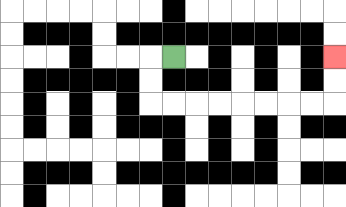{'start': '[7, 2]', 'end': '[14, 2]', 'path_directions': 'L,D,D,R,R,R,R,R,R,R,R,U,U', 'path_coordinates': '[[7, 2], [6, 2], [6, 3], [6, 4], [7, 4], [8, 4], [9, 4], [10, 4], [11, 4], [12, 4], [13, 4], [14, 4], [14, 3], [14, 2]]'}